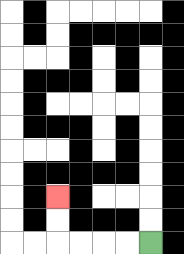{'start': '[6, 10]', 'end': '[2, 8]', 'path_directions': 'L,L,L,L,U,U', 'path_coordinates': '[[6, 10], [5, 10], [4, 10], [3, 10], [2, 10], [2, 9], [2, 8]]'}